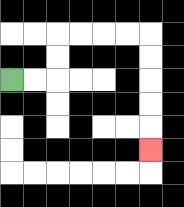{'start': '[0, 3]', 'end': '[6, 6]', 'path_directions': 'R,R,U,U,R,R,R,R,D,D,D,D,D', 'path_coordinates': '[[0, 3], [1, 3], [2, 3], [2, 2], [2, 1], [3, 1], [4, 1], [5, 1], [6, 1], [6, 2], [6, 3], [6, 4], [6, 5], [6, 6]]'}